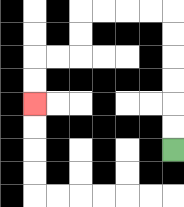{'start': '[7, 6]', 'end': '[1, 4]', 'path_directions': 'U,U,U,U,U,U,L,L,L,L,D,D,L,L,D,D', 'path_coordinates': '[[7, 6], [7, 5], [7, 4], [7, 3], [7, 2], [7, 1], [7, 0], [6, 0], [5, 0], [4, 0], [3, 0], [3, 1], [3, 2], [2, 2], [1, 2], [1, 3], [1, 4]]'}